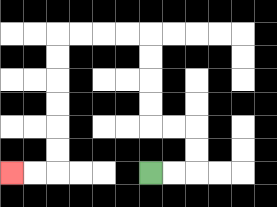{'start': '[6, 7]', 'end': '[0, 7]', 'path_directions': 'R,R,U,U,L,L,U,U,U,U,L,L,L,L,D,D,D,D,D,D,L,L', 'path_coordinates': '[[6, 7], [7, 7], [8, 7], [8, 6], [8, 5], [7, 5], [6, 5], [6, 4], [6, 3], [6, 2], [6, 1], [5, 1], [4, 1], [3, 1], [2, 1], [2, 2], [2, 3], [2, 4], [2, 5], [2, 6], [2, 7], [1, 7], [0, 7]]'}